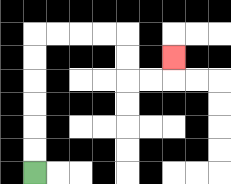{'start': '[1, 7]', 'end': '[7, 2]', 'path_directions': 'U,U,U,U,U,U,R,R,R,R,D,D,R,R,U', 'path_coordinates': '[[1, 7], [1, 6], [1, 5], [1, 4], [1, 3], [1, 2], [1, 1], [2, 1], [3, 1], [4, 1], [5, 1], [5, 2], [5, 3], [6, 3], [7, 3], [7, 2]]'}